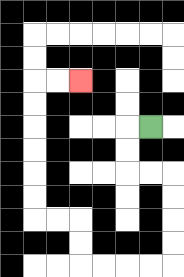{'start': '[6, 5]', 'end': '[3, 3]', 'path_directions': 'L,D,D,R,R,D,D,D,D,L,L,L,L,U,U,L,L,U,U,U,U,U,U,R,R', 'path_coordinates': '[[6, 5], [5, 5], [5, 6], [5, 7], [6, 7], [7, 7], [7, 8], [7, 9], [7, 10], [7, 11], [6, 11], [5, 11], [4, 11], [3, 11], [3, 10], [3, 9], [2, 9], [1, 9], [1, 8], [1, 7], [1, 6], [1, 5], [1, 4], [1, 3], [2, 3], [3, 3]]'}